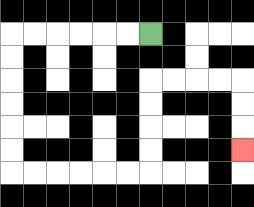{'start': '[6, 1]', 'end': '[10, 6]', 'path_directions': 'L,L,L,L,L,L,D,D,D,D,D,D,R,R,R,R,R,R,U,U,U,U,R,R,R,R,D,D,D', 'path_coordinates': '[[6, 1], [5, 1], [4, 1], [3, 1], [2, 1], [1, 1], [0, 1], [0, 2], [0, 3], [0, 4], [0, 5], [0, 6], [0, 7], [1, 7], [2, 7], [3, 7], [4, 7], [5, 7], [6, 7], [6, 6], [6, 5], [6, 4], [6, 3], [7, 3], [8, 3], [9, 3], [10, 3], [10, 4], [10, 5], [10, 6]]'}